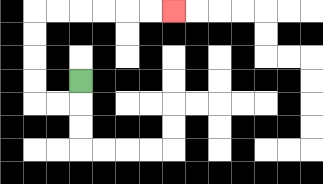{'start': '[3, 3]', 'end': '[7, 0]', 'path_directions': 'D,L,L,U,U,U,U,R,R,R,R,R,R', 'path_coordinates': '[[3, 3], [3, 4], [2, 4], [1, 4], [1, 3], [1, 2], [1, 1], [1, 0], [2, 0], [3, 0], [4, 0], [5, 0], [6, 0], [7, 0]]'}